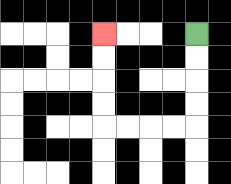{'start': '[8, 1]', 'end': '[4, 1]', 'path_directions': 'D,D,D,D,L,L,L,L,U,U,U,U', 'path_coordinates': '[[8, 1], [8, 2], [8, 3], [8, 4], [8, 5], [7, 5], [6, 5], [5, 5], [4, 5], [4, 4], [4, 3], [4, 2], [4, 1]]'}